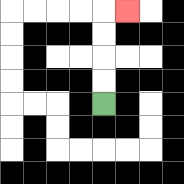{'start': '[4, 4]', 'end': '[5, 0]', 'path_directions': 'U,U,U,U,R', 'path_coordinates': '[[4, 4], [4, 3], [4, 2], [4, 1], [4, 0], [5, 0]]'}